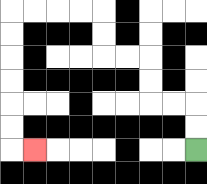{'start': '[8, 6]', 'end': '[1, 6]', 'path_directions': 'U,U,L,L,U,U,L,L,U,U,L,L,L,L,D,D,D,D,D,D,R', 'path_coordinates': '[[8, 6], [8, 5], [8, 4], [7, 4], [6, 4], [6, 3], [6, 2], [5, 2], [4, 2], [4, 1], [4, 0], [3, 0], [2, 0], [1, 0], [0, 0], [0, 1], [0, 2], [0, 3], [0, 4], [0, 5], [0, 6], [1, 6]]'}